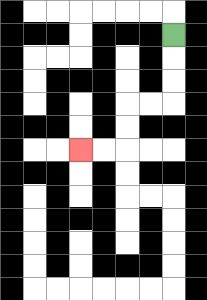{'start': '[7, 1]', 'end': '[3, 6]', 'path_directions': 'D,D,D,L,L,D,D,L,L', 'path_coordinates': '[[7, 1], [7, 2], [7, 3], [7, 4], [6, 4], [5, 4], [5, 5], [5, 6], [4, 6], [3, 6]]'}